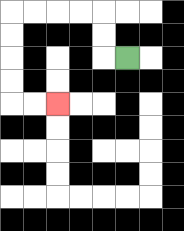{'start': '[5, 2]', 'end': '[2, 4]', 'path_directions': 'L,U,U,L,L,L,L,D,D,D,D,R,R', 'path_coordinates': '[[5, 2], [4, 2], [4, 1], [4, 0], [3, 0], [2, 0], [1, 0], [0, 0], [0, 1], [0, 2], [0, 3], [0, 4], [1, 4], [2, 4]]'}